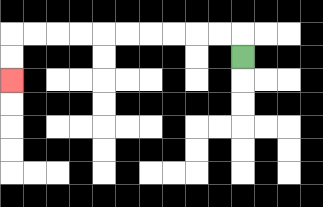{'start': '[10, 2]', 'end': '[0, 3]', 'path_directions': 'U,L,L,L,L,L,L,L,L,L,L,D,D', 'path_coordinates': '[[10, 2], [10, 1], [9, 1], [8, 1], [7, 1], [6, 1], [5, 1], [4, 1], [3, 1], [2, 1], [1, 1], [0, 1], [0, 2], [0, 3]]'}